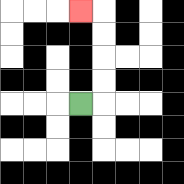{'start': '[3, 4]', 'end': '[3, 0]', 'path_directions': 'R,U,U,U,U,L', 'path_coordinates': '[[3, 4], [4, 4], [4, 3], [4, 2], [4, 1], [4, 0], [3, 0]]'}